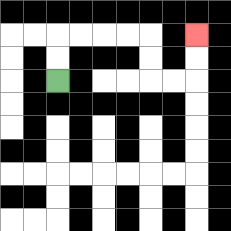{'start': '[2, 3]', 'end': '[8, 1]', 'path_directions': 'U,U,R,R,R,R,D,D,R,R,U,U', 'path_coordinates': '[[2, 3], [2, 2], [2, 1], [3, 1], [4, 1], [5, 1], [6, 1], [6, 2], [6, 3], [7, 3], [8, 3], [8, 2], [8, 1]]'}